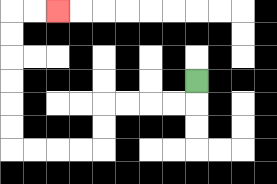{'start': '[8, 3]', 'end': '[2, 0]', 'path_directions': 'D,L,L,L,L,D,D,L,L,L,L,U,U,U,U,U,U,R,R', 'path_coordinates': '[[8, 3], [8, 4], [7, 4], [6, 4], [5, 4], [4, 4], [4, 5], [4, 6], [3, 6], [2, 6], [1, 6], [0, 6], [0, 5], [0, 4], [0, 3], [0, 2], [0, 1], [0, 0], [1, 0], [2, 0]]'}